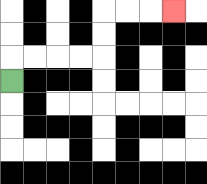{'start': '[0, 3]', 'end': '[7, 0]', 'path_directions': 'U,R,R,R,R,U,U,R,R,R', 'path_coordinates': '[[0, 3], [0, 2], [1, 2], [2, 2], [3, 2], [4, 2], [4, 1], [4, 0], [5, 0], [6, 0], [7, 0]]'}